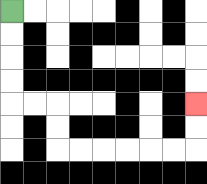{'start': '[0, 0]', 'end': '[8, 4]', 'path_directions': 'D,D,D,D,R,R,D,D,R,R,R,R,R,R,U,U', 'path_coordinates': '[[0, 0], [0, 1], [0, 2], [0, 3], [0, 4], [1, 4], [2, 4], [2, 5], [2, 6], [3, 6], [4, 6], [5, 6], [6, 6], [7, 6], [8, 6], [8, 5], [8, 4]]'}